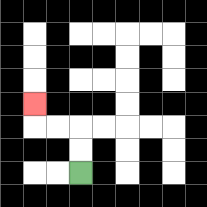{'start': '[3, 7]', 'end': '[1, 4]', 'path_directions': 'U,U,L,L,U', 'path_coordinates': '[[3, 7], [3, 6], [3, 5], [2, 5], [1, 5], [1, 4]]'}